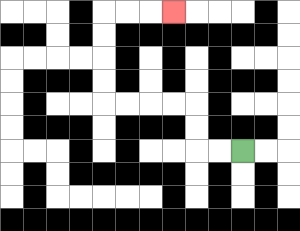{'start': '[10, 6]', 'end': '[7, 0]', 'path_directions': 'L,L,U,U,L,L,L,L,U,U,U,U,R,R,R', 'path_coordinates': '[[10, 6], [9, 6], [8, 6], [8, 5], [8, 4], [7, 4], [6, 4], [5, 4], [4, 4], [4, 3], [4, 2], [4, 1], [4, 0], [5, 0], [6, 0], [7, 0]]'}